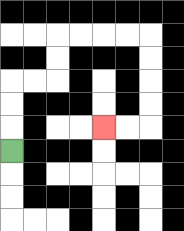{'start': '[0, 6]', 'end': '[4, 5]', 'path_directions': 'U,U,U,R,R,U,U,R,R,R,R,D,D,D,D,L,L', 'path_coordinates': '[[0, 6], [0, 5], [0, 4], [0, 3], [1, 3], [2, 3], [2, 2], [2, 1], [3, 1], [4, 1], [5, 1], [6, 1], [6, 2], [6, 3], [6, 4], [6, 5], [5, 5], [4, 5]]'}